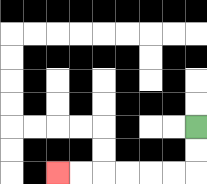{'start': '[8, 5]', 'end': '[2, 7]', 'path_directions': 'D,D,L,L,L,L,L,L', 'path_coordinates': '[[8, 5], [8, 6], [8, 7], [7, 7], [6, 7], [5, 7], [4, 7], [3, 7], [2, 7]]'}